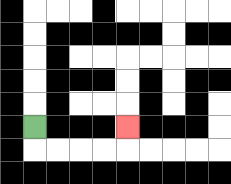{'start': '[1, 5]', 'end': '[5, 5]', 'path_directions': 'D,R,R,R,R,U', 'path_coordinates': '[[1, 5], [1, 6], [2, 6], [3, 6], [4, 6], [5, 6], [5, 5]]'}